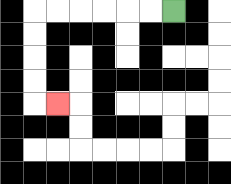{'start': '[7, 0]', 'end': '[2, 4]', 'path_directions': 'L,L,L,L,L,L,D,D,D,D,R', 'path_coordinates': '[[7, 0], [6, 0], [5, 0], [4, 0], [3, 0], [2, 0], [1, 0], [1, 1], [1, 2], [1, 3], [1, 4], [2, 4]]'}